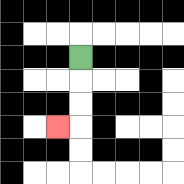{'start': '[3, 2]', 'end': '[2, 5]', 'path_directions': 'D,D,D,L', 'path_coordinates': '[[3, 2], [3, 3], [3, 4], [3, 5], [2, 5]]'}